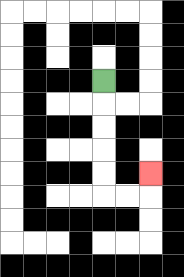{'start': '[4, 3]', 'end': '[6, 7]', 'path_directions': 'D,D,D,D,D,R,R,U', 'path_coordinates': '[[4, 3], [4, 4], [4, 5], [4, 6], [4, 7], [4, 8], [5, 8], [6, 8], [6, 7]]'}